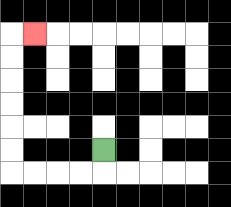{'start': '[4, 6]', 'end': '[1, 1]', 'path_directions': 'D,L,L,L,L,U,U,U,U,U,U,R', 'path_coordinates': '[[4, 6], [4, 7], [3, 7], [2, 7], [1, 7], [0, 7], [0, 6], [0, 5], [0, 4], [0, 3], [0, 2], [0, 1], [1, 1]]'}